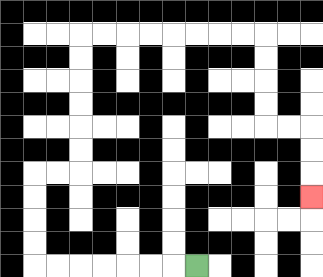{'start': '[8, 11]', 'end': '[13, 8]', 'path_directions': 'L,L,L,L,L,L,L,U,U,U,U,R,R,U,U,U,U,U,U,R,R,R,R,R,R,R,R,D,D,D,D,R,R,D,D,D', 'path_coordinates': '[[8, 11], [7, 11], [6, 11], [5, 11], [4, 11], [3, 11], [2, 11], [1, 11], [1, 10], [1, 9], [1, 8], [1, 7], [2, 7], [3, 7], [3, 6], [3, 5], [3, 4], [3, 3], [3, 2], [3, 1], [4, 1], [5, 1], [6, 1], [7, 1], [8, 1], [9, 1], [10, 1], [11, 1], [11, 2], [11, 3], [11, 4], [11, 5], [12, 5], [13, 5], [13, 6], [13, 7], [13, 8]]'}